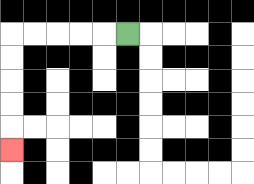{'start': '[5, 1]', 'end': '[0, 6]', 'path_directions': 'L,L,L,L,L,D,D,D,D,D', 'path_coordinates': '[[5, 1], [4, 1], [3, 1], [2, 1], [1, 1], [0, 1], [0, 2], [0, 3], [0, 4], [0, 5], [0, 6]]'}